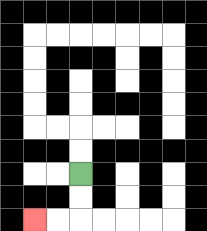{'start': '[3, 7]', 'end': '[1, 9]', 'path_directions': 'D,D,L,L', 'path_coordinates': '[[3, 7], [3, 8], [3, 9], [2, 9], [1, 9]]'}